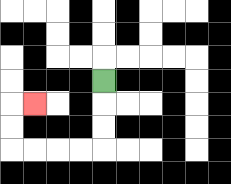{'start': '[4, 3]', 'end': '[1, 4]', 'path_directions': 'D,D,D,L,L,L,L,U,U,R', 'path_coordinates': '[[4, 3], [4, 4], [4, 5], [4, 6], [3, 6], [2, 6], [1, 6], [0, 6], [0, 5], [0, 4], [1, 4]]'}